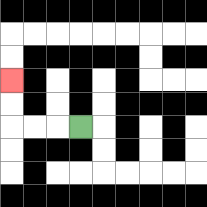{'start': '[3, 5]', 'end': '[0, 3]', 'path_directions': 'L,L,L,U,U', 'path_coordinates': '[[3, 5], [2, 5], [1, 5], [0, 5], [0, 4], [0, 3]]'}